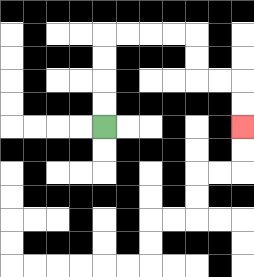{'start': '[4, 5]', 'end': '[10, 5]', 'path_directions': 'U,U,U,U,R,R,R,R,D,D,R,R,D,D', 'path_coordinates': '[[4, 5], [4, 4], [4, 3], [4, 2], [4, 1], [5, 1], [6, 1], [7, 1], [8, 1], [8, 2], [8, 3], [9, 3], [10, 3], [10, 4], [10, 5]]'}